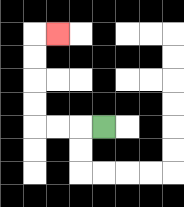{'start': '[4, 5]', 'end': '[2, 1]', 'path_directions': 'L,L,L,U,U,U,U,R', 'path_coordinates': '[[4, 5], [3, 5], [2, 5], [1, 5], [1, 4], [1, 3], [1, 2], [1, 1], [2, 1]]'}